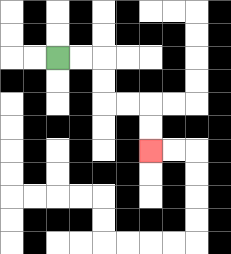{'start': '[2, 2]', 'end': '[6, 6]', 'path_directions': 'R,R,D,D,R,R,D,D', 'path_coordinates': '[[2, 2], [3, 2], [4, 2], [4, 3], [4, 4], [5, 4], [6, 4], [6, 5], [6, 6]]'}